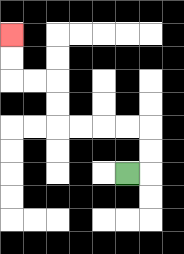{'start': '[5, 7]', 'end': '[0, 1]', 'path_directions': 'R,U,U,L,L,L,L,U,U,L,L,U,U', 'path_coordinates': '[[5, 7], [6, 7], [6, 6], [6, 5], [5, 5], [4, 5], [3, 5], [2, 5], [2, 4], [2, 3], [1, 3], [0, 3], [0, 2], [0, 1]]'}